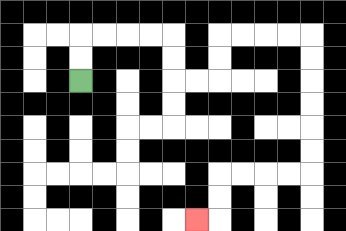{'start': '[3, 3]', 'end': '[8, 9]', 'path_directions': 'U,U,R,R,R,R,D,D,R,R,U,U,R,R,R,R,D,D,D,D,D,D,L,L,L,L,D,D,L', 'path_coordinates': '[[3, 3], [3, 2], [3, 1], [4, 1], [5, 1], [6, 1], [7, 1], [7, 2], [7, 3], [8, 3], [9, 3], [9, 2], [9, 1], [10, 1], [11, 1], [12, 1], [13, 1], [13, 2], [13, 3], [13, 4], [13, 5], [13, 6], [13, 7], [12, 7], [11, 7], [10, 7], [9, 7], [9, 8], [9, 9], [8, 9]]'}